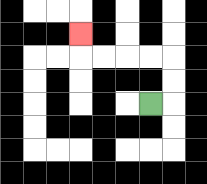{'start': '[6, 4]', 'end': '[3, 1]', 'path_directions': 'R,U,U,L,L,L,L,U', 'path_coordinates': '[[6, 4], [7, 4], [7, 3], [7, 2], [6, 2], [5, 2], [4, 2], [3, 2], [3, 1]]'}